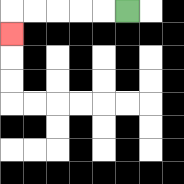{'start': '[5, 0]', 'end': '[0, 1]', 'path_directions': 'L,L,L,L,L,D', 'path_coordinates': '[[5, 0], [4, 0], [3, 0], [2, 0], [1, 0], [0, 0], [0, 1]]'}